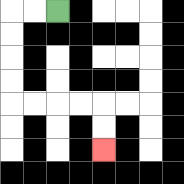{'start': '[2, 0]', 'end': '[4, 6]', 'path_directions': 'L,L,D,D,D,D,R,R,R,R,D,D', 'path_coordinates': '[[2, 0], [1, 0], [0, 0], [0, 1], [0, 2], [0, 3], [0, 4], [1, 4], [2, 4], [3, 4], [4, 4], [4, 5], [4, 6]]'}